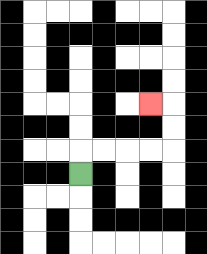{'start': '[3, 7]', 'end': '[6, 4]', 'path_directions': 'U,R,R,R,R,U,U,L', 'path_coordinates': '[[3, 7], [3, 6], [4, 6], [5, 6], [6, 6], [7, 6], [7, 5], [7, 4], [6, 4]]'}